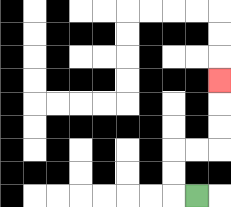{'start': '[8, 8]', 'end': '[9, 3]', 'path_directions': 'L,U,U,R,R,U,U,U', 'path_coordinates': '[[8, 8], [7, 8], [7, 7], [7, 6], [8, 6], [9, 6], [9, 5], [9, 4], [9, 3]]'}